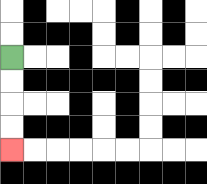{'start': '[0, 2]', 'end': '[0, 6]', 'path_directions': 'D,D,D,D', 'path_coordinates': '[[0, 2], [0, 3], [0, 4], [0, 5], [0, 6]]'}